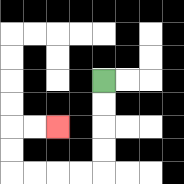{'start': '[4, 3]', 'end': '[2, 5]', 'path_directions': 'D,D,D,D,L,L,L,L,U,U,R,R', 'path_coordinates': '[[4, 3], [4, 4], [4, 5], [4, 6], [4, 7], [3, 7], [2, 7], [1, 7], [0, 7], [0, 6], [0, 5], [1, 5], [2, 5]]'}